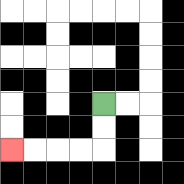{'start': '[4, 4]', 'end': '[0, 6]', 'path_directions': 'D,D,L,L,L,L', 'path_coordinates': '[[4, 4], [4, 5], [4, 6], [3, 6], [2, 6], [1, 6], [0, 6]]'}